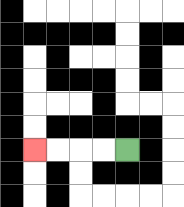{'start': '[5, 6]', 'end': '[1, 6]', 'path_directions': 'L,L,L,L', 'path_coordinates': '[[5, 6], [4, 6], [3, 6], [2, 6], [1, 6]]'}